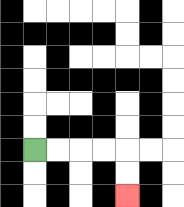{'start': '[1, 6]', 'end': '[5, 8]', 'path_directions': 'R,R,R,R,D,D', 'path_coordinates': '[[1, 6], [2, 6], [3, 6], [4, 6], [5, 6], [5, 7], [5, 8]]'}